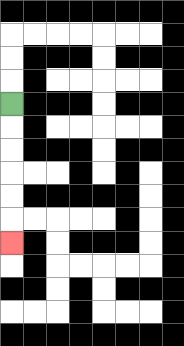{'start': '[0, 4]', 'end': '[0, 10]', 'path_directions': 'D,D,D,D,D,D', 'path_coordinates': '[[0, 4], [0, 5], [0, 6], [0, 7], [0, 8], [0, 9], [0, 10]]'}